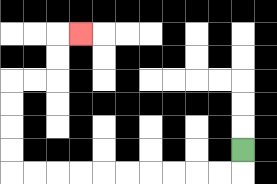{'start': '[10, 6]', 'end': '[3, 1]', 'path_directions': 'D,L,L,L,L,L,L,L,L,L,L,U,U,U,U,R,R,U,U,R', 'path_coordinates': '[[10, 6], [10, 7], [9, 7], [8, 7], [7, 7], [6, 7], [5, 7], [4, 7], [3, 7], [2, 7], [1, 7], [0, 7], [0, 6], [0, 5], [0, 4], [0, 3], [1, 3], [2, 3], [2, 2], [2, 1], [3, 1]]'}